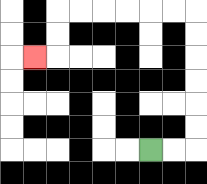{'start': '[6, 6]', 'end': '[1, 2]', 'path_directions': 'R,R,U,U,U,U,U,U,L,L,L,L,L,L,D,D,L', 'path_coordinates': '[[6, 6], [7, 6], [8, 6], [8, 5], [8, 4], [8, 3], [8, 2], [8, 1], [8, 0], [7, 0], [6, 0], [5, 0], [4, 0], [3, 0], [2, 0], [2, 1], [2, 2], [1, 2]]'}